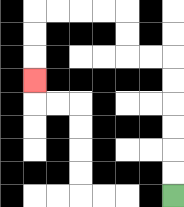{'start': '[7, 8]', 'end': '[1, 3]', 'path_directions': 'U,U,U,U,U,U,L,L,U,U,L,L,L,L,D,D,D', 'path_coordinates': '[[7, 8], [7, 7], [7, 6], [7, 5], [7, 4], [7, 3], [7, 2], [6, 2], [5, 2], [5, 1], [5, 0], [4, 0], [3, 0], [2, 0], [1, 0], [1, 1], [1, 2], [1, 3]]'}